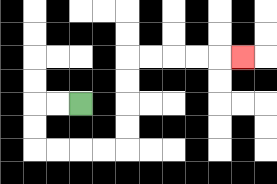{'start': '[3, 4]', 'end': '[10, 2]', 'path_directions': 'L,L,D,D,R,R,R,R,U,U,U,U,R,R,R,R,R', 'path_coordinates': '[[3, 4], [2, 4], [1, 4], [1, 5], [1, 6], [2, 6], [3, 6], [4, 6], [5, 6], [5, 5], [5, 4], [5, 3], [5, 2], [6, 2], [7, 2], [8, 2], [9, 2], [10, 2]]'}